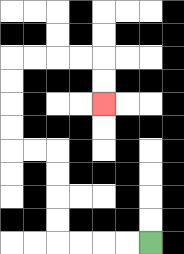{'start': '[6, 10]', 'end': '[4, 4]', 'path_directions': 'L,L,L,L,U,U,U,U,L,L,U,U,U,U,R,R,R,R,D,D', 'path_coordinates': '[[6, 10], [5, 10], [4, 10], [3, 10], [2, 10], [2, 9], [2, 8], [2, 7], [2, 6], [1, 6], [0, 6], [0, 5], [0, 4], [0, 3], [0, 2], [1, 2], [2, 2], [3, 2], [4, 2], [4, 3], [4, 4]]'}